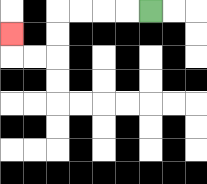{'start': '[6, 0]', 'end': '[0, 1]', 'path_directions': 'L,L,L,L,D,D,L,L,U', 'path_coordinates': '[[6, 0], [5, 0], [4, 0], [3, 0], [2, 0], [2, 1], [2, 2], [1, 2], [0, 2], [0, 1]]'}